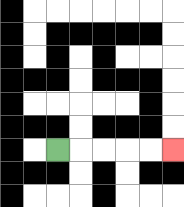{'start': '[2, 6]', 'end': '[7, 6]', 'path_directions': 'R,R,R,R,R', 'path_coordinates': '[[2, 6], [3, 6], [4, 6], [5, 6], [6, 6], [7, 6]]'}